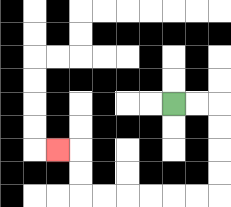{'start': '[7, 4]', 'end': '[2, 6]', 'path_directions': 'R,R,D,D,D,D,L,L,L,L,L,L,U,U,L', 'path_coordinates': '[[7, 4], [8, 4], [9, 4], [9, 5], [9, 6], [9, 7], [9, 8], [8, 8], [7, 8], [6, 8], [5, 8], [4, 8], [3, 8], [3, 7], [3, 6], [2, 6]]'}